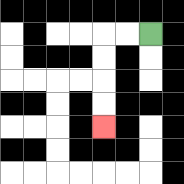{'start': '[6, 1]', 'end': '[4, 5]', 'path_directions': 'L,L,D,D,D,D', 'path_coordinates': '[[6, 1], [5, 1], [4, 1], [4, 2], [4, 3], [4, 4], [4, 5]]'}